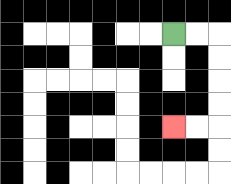{'start': '[7, 1]', 'end': '[7, 5]', 'path_directions': 'R,R,D,D,D,D,L,L', 'path_coordinates': '[[7, 1], [8, 1], [9, 1], [9, 2], [9, 3], [9, 4], [9, 5], [8, 5], [7, 5]]'}